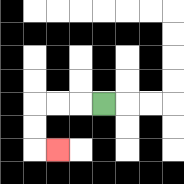{'start': '[4, 4]', 'end': '[2, 6]', 'path_directions': 'L,L,L,D,D,R', 'path_coordinates': '[[4, 4], [3, 4], [2, 4], [1, 4], [1, 5], [1, 6], [2, 6]]'}